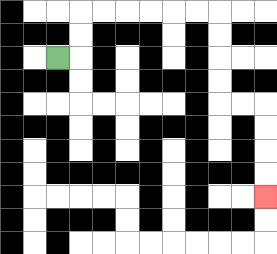{'start': '[2, 2]', 'end': '[11, 8]', 'path_directions': 'R,U,U,R,R,R,R,R,R,D,D,D,D,R,R,D,D,D,D', 'path_coordinates': '[[2, 2], [3, 2], [3, 1], [3, 0], [4, 0], [5, 0], [6, 0], [7, 0], [8, 0], [9, 0], [9, 1], [9, 2], [9, 3], [9, 4], [10, 4], [11, 4], [11, 5], [11, 6], [11, 7], [11, 8]]'}